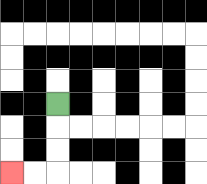{'start': '[2, 4]', 'end': '[0, 7]', 'path_directions': 'D,D,D,L,L', 'path_coordinates': '[[2, 4], [2, 5], [2, 6], [2, 7], [1, 7], [0, 7]]'}